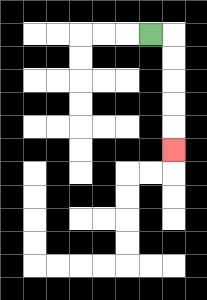{'start': '[6, 1]', 'end': '[7, 6]', 'path_directions': 'R,D,D,D,D,D', 'path_coordinates': '[[6, 1], [7, 1], [7, 2], [7, 3], [7, 4], [7, 5], [7, 6]]'}